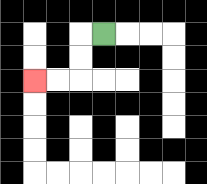{'start': '[4, 1]', 'end': '[1, 3]', 'path_directions': 'L,D,D,L,L', 'path_coordinates': '[[4, 1], [3, 1], [3, 2], [3, 3], [2, 3], [1, 3]]'}